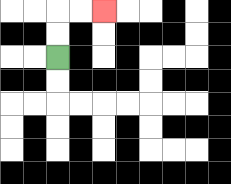{'start': '[2, 2]', 'end': '[4, 0]', 'path_directions': 'U,U,R,R', 'path_coordinates': '[[2, 2], [2, 1], [2, 0], [3, 0], [4, 0]]'}